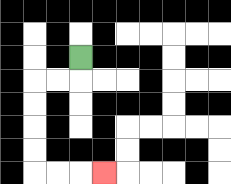{'start': '[3, 2]', 'end': '[4, 7]', 'path_directions': 'D,L,L,D,D,D,D,R,R,R', 'path_coordinates': '[[3, 2], [3, 3], [2, 3], [1, 3], [1, 4], [1, 5], [1, 6], [1, 7], [2, 7], [3, 7], [4, 7]]'}